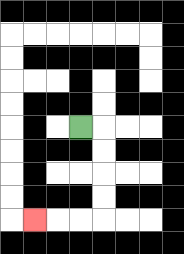{'start': '[3, 5]', 'end': '[1, 9]', 'path_directions': 'R,D,D,D,D,L,L,L', 'path_coordinates': '[[3, 5], [4, 5], [4, 6], [4, 7], [4, 8], [4, 9], [3, 9], [2, 9], [1, 9]]'}